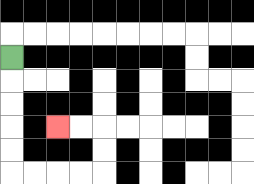{'start': '[0, 2]', 'end': '[2, 5]', 'path_directions': 'D,D,D,D,D,R,R,R,R,U,U,L,L', 'path_coordinates': '[[0, 2], [0, 3], [0, 4], [0, 5], [0, 6], [0, 7], [1, 7], [2, 7], [3, 7], [4, 7], [4, 6], [4, 5], [3, 5], [2, 5]]'}